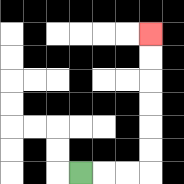{'start': '[3, 7]', 'end': '[6, 1]', 'path_directions': 'R,R,R,U,U,U,U,U,U', 'path_coordinates': '[[3, 7], [4, 7], [5, 7], [6, 7], [6, 6], [6, 5], [6, 4], [6, 3], [6, 2], [6, 1]]'}